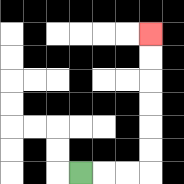{'start': '[3, 7]', 'end': '[6, 1]', 'path_directions': 'R,R,R,U,U,U,U,U,U', 'path_coordinates': '[[3, 7], [4, 7], [5, 7], [6, 7], [6, 6], [6, 5], [6, 4], [6, 3], [6, 2], [6, 1]]'}